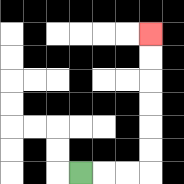{'start': '[3, 7]', 'end': '[6, 1]', 'path_directions': 'R,R,R,U,U,U,U,U,U', 'path_coordinates': '[[3, 7], [4, 7], [5, 7], [6, 7], [6, 6], [6, 5], [6, 4], [6, 3], [6, 2], [6, 1]]'}